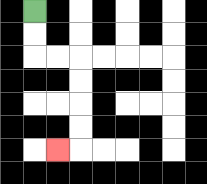{'start': '[1, 0]', 'end': '[2, 6]', 'path_directions': 'D,D,R,R,D,D,D,D,L', 'path_coordinates': '[[1, 0], [1, 1], [1, 2], [2, 2], [3, 2], [3, 3], [3, 4], [3, 5], [3, 6], [2, 6]]'}